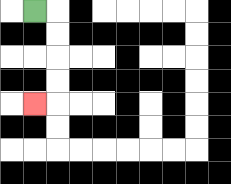{'start': '[1, 0]', 'end': '[1, 4]', 'path_directions': 'R,D,D,D,D,L', 'path_coordinates': '[[1, 0], [2, 0], [2, 1], [2, 2], [2, 3], [2, 4], [1, 4]]'}